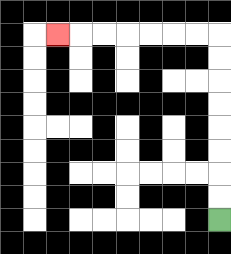{'start': '[9, 9]', 'end': '[2, 1]', 'path_directions': 'U,U,U,U,U,U,U,U,L,L,L,L,L,L,L', 'path_coordinates': '[[9, 9], [9, 8], [9, 7], [9, 6], [9, 5], [9, 4], [9, 3], [9, 2], [9, 1], [8, 1], [7, 1], [6, 1], [5, 1], [4, 1], [3, 1], [2, 1]]'}